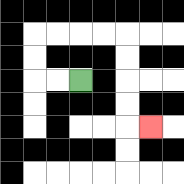{'start': '[3, 3]', 'end': '[6, 5]', 'path_directions': 'L,L,U,U,R,R,R,R,D,D,D,D,R', 'path_coordinates': '[[3, 3], [2, 3], [1, 3], [1, 2], [1, 1], [2, 1], [3, 1], [4, 1], [5, 1], [5, 2], [5, 3], [5, 4], [5, 5], [6, 5]]'}